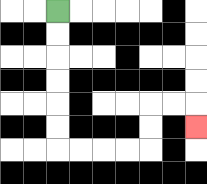{'start': '[2, 0]', 'end': '[8, 5]', 'path_directions': 'D,D,D,D,D,D,R,R,R,R,U,U,R,R,D', 'path_coordinates': '[[2, 0], [2, 1], [2, 2], [2, 3], [2, 4], [2, 5], [2, 6], [3, 6], [4, 6], [5, 6], [6, 6], [6, 5], [6, 4], [7, 4], [8, 4], [8, 5]]'}